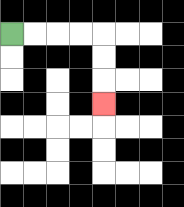{'start': '[0, 1]', 'end': '[4, 4]', 'path_directions': 'R,R,R,R,D,D,D', 'path_coordinates': '[[0, 1], [1, 1], [2, 1], [3, 1], [4, 1], [4, 2], [4, 3], [4, 4]]'}